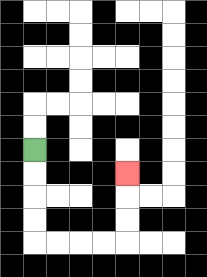{'start': '[1, 6]', 'end': '[5, 7]', 'path_directions': 'D,D,D,D,R,R,R,R,U,U,U', 'path_coordinates': '[[1, 6], [1, 7], [1, 8], [1, 9], [1, 10], [2, 10], [3, 10], [4, 10], [5, 10], [5, 9], [5, 8], [5, 7]]'}